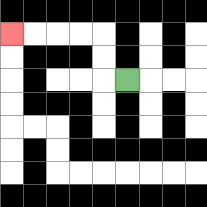{'start': '[5, 3]', 'end': '[0, 1]', 'path_directions': 'L,U,U,L,L,L,L', 'path_coordinates': '[[5, 3], [4, 3], [4, 2], [4, 1], [3, 1], [2, 1], [1, 1], [0, 1]]'}